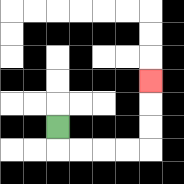{'start': '[2, 5]', 'end': '[6, 3]', 'path_directions': 'D,R,R,R,R,U,U,U', 'path_coordinates': '[[2, 5], [2, 6], [3, 6], [4, 6], [5, 6], [6, 6], [6, 5], [6, 4], [6, 3]]'}